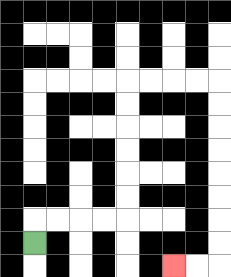{'start': '[1, 10]', 'end': '[7, 11]', 'path_directions': 'U,R,R,R,R,U,U,U,U,U,U,R,R,R,R,D,D,D,D,D,D,D,D,L,L', 'path_coordinates': '[[1, 10], [1, 9], [2, 9], [3, 9], [4, 9], [5, 9], [5, 8], [5, 7], [5, 6], [5, 5], [5, 4], [5, 3], [6, 3], [7, 3], [8, 3], [9, 3], [9, 4], [9, 5], [9, 6], [9, 7], [9, 8], [9, 9], [9, 10], [9, 11], [8, 11], [7, 11]]'}